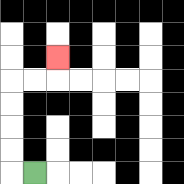{'start': '[1, 7]', 'end': '[2, 2]', 'path_directions': 'L,U,U,U,U,R,R,U', 'path_coordinates': '[[1, 7], [0, 7], [0, 6], [0, 5], [0, 4], [0, 3], [1, 3], [2, 3], [2, 2]]'}